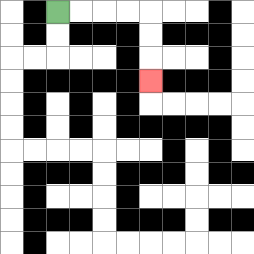{'start': '[2, 0]', 'end': '[6, 3]', 'path_directions': 'R,R,R,R,D,D,D', 'path_coordinates': '[[2, 0], [3, 0], [4, 0], [5, 0], [6, 0], [6, 1], [6, 2], [6, 3]]'}